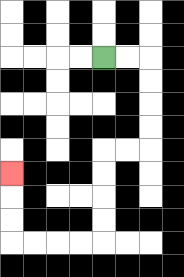{'start': '[4, 2]', 'end': '[0, 7]', 'path_directions': 'R,R,D,D,D,D,L,L,D,D,D,D,L,L,L,L,U,U,U', 'path_coordinates': '[[4, 2], [5, 2], [6, 2], [6, 3], [6, 4], [6, 5], [6, 6], [5, 6], [4, 6], [4, 7], [4, 8], [4, 9], [4, 10], [3, 10], [2, 10], [1, 10], [0, 10], [0, 9], [0, 8], [0, 7]]'}